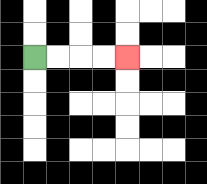{'start': '[1, 2]', 'end': '[5, 2]', 'path_directions': 'R,R,R,R', 'path_coordinates': '[[1, 2], [2, 2], [3, 2], [4, 2], [5, 2]]'}